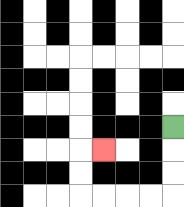{'start': '[7, 5]', 'end': '[4, 6]', 'path_directions': 'D,D,D,L,L,L,L,U,U,R', 'path_coordinates': '[[7, 5], [7, 6], [7, 7], [7, 8], [6, 8], [5, 8], [4, 8], [3, 8], [3, 7], [3, 6], [4, 6]]'}